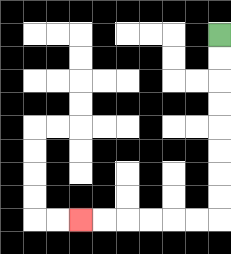{'start': '[9, 1]', 'end': '[3, 9]', 'path_directions': 'D,D,D,D,D,D,D,D,L,L,L,L,L,L', 'path_coordinates': '[[9, 1], [9, 2], [9, 3], [9, 4], [9, 5], [9, 6], [9, 7], [9, 8], [9, 9], [8, 9], [7, 9], [6, 9], [5, 9], [4, 9], [3, 9]]'}